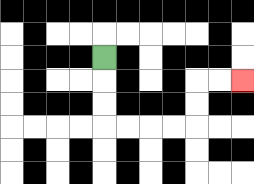{'start': '[4, 2]', 'end': '[10, 3]', 'path_directions': 'D,D,D,R,R,R,R,U,U,R,R', 'path_coordinates': '[[4, 2], [4, 3], [4, 4], [4, 5], [5, 5], [6, 5], [7, 5], [8, 5], [8, 4], [8, 3], [9, 3], [10, 3]]'}